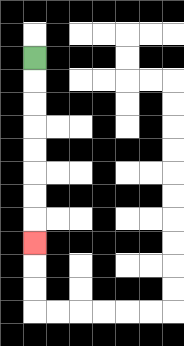{'start': '[1, 2]', 'end': '[1, 10]', 'path_directions': 'D,D,D,D,D,D,D,D', 'path_coordinates': '[[1, 2], [1, 3], [1, 4], [1, 5], [1, 6], [1, 7], [1, 8], [1, 9], [1, 10]]'}